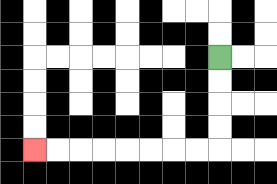{'start': '[9, 2]', 'end': '[1, 6]', 'path_directions': 'D,D,D,D,L,L,L,L,L,L,L,L', 'path_coordinates': '[[9, 2], [9, 3], [9, 4], [9, 5], [9, 6], [8, 6], [7, 6], [6, 6], [5, 6], [4, 6], [3, 6], [2, 6], [1, 6]]'}